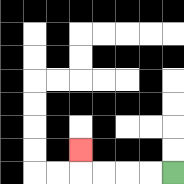{'start': '[7, 7]', 'end': '[3, 6]', 'path_directions': 'L,L,L,L,U', 'path_coordinates': '[[7, 7], [6, 7], [5, 7], [4, 7], [3, 7], [3, 6]]'}